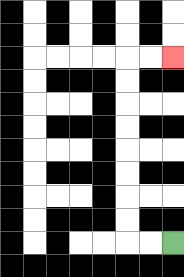{'start': '[7, 10]', 'end': '[7, 2]', 'path_directions': 'L,L,U,U,U,U,U,U,U,U,R,R', 'path_coordinates': '[[7, 10], [6, 10], [5, 10], [5, 9], [5, 8], [5, 7], [5, 6], [5, 5], [5, 4], [5, 3], [5, 2], [6, 2], [7, 2]]'}